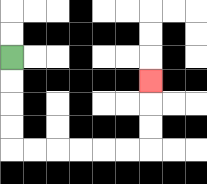{'start': '[0, 2]', 'end': '[6, 3]', 'path_directions': 'D,D,D,D,R,R,R,R,R,R,U,U,U', 'path_coordinates': '[[0, 2], [0, 3], [0, 4], [0, 5], [0, 6], [1, 6], [2, 6], [3, 6], [4, 6], [5, 6], [6, 6], [6, 5], [6, 4], [6, 3]]'}